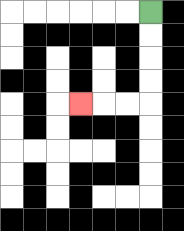{'start': '[6, 0]', 'end': '[3, 4]', 'path_directions': 'D,D,D,D,L,L,L', 'path_coordinates': '[[6, 0], [6, 1], [6, 2], [6, 3], [6, 4], [5, 4], [4, 4], [3, 4]]'}